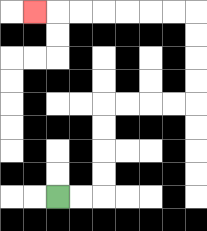{'start': '[2, 8]', 'end': '[1, 0]', 'path_directions': 'R,R,U,U,U,U,R,R,R,R,U,U,U,U,L,L,L,L,L,L,L', 'path_coordinates': '[[2, 8], [3, 8], [4, 8], [4, 7], [4, 6], [4, 5], [4, 4], [5, 4], [6, 4], [7, 4], [8, 4], [8, 3], [8, 2], [8, 1], [8, 0], [7, 0], [6, 0], [5, 0], [4, 0], [3, 0], [2, 0], [1, 0]]'}